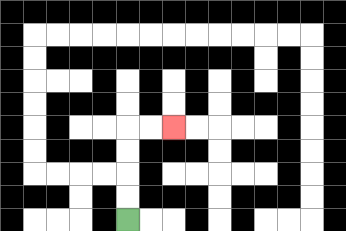{'start': '[5, 9]', 'end': '[7, 5]', 'path_directions': 'U,U,U,U,R,R', 'path_coordinates': '[[5, 9], [5, 8], [5, 7], [5, 6], [5, 5], [6, 5], [7, 5]]'}